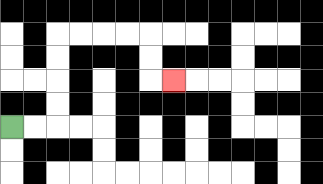{'start': '[0, 5]', 'end': '[7, 3]', 'path_directions': 'R,R,U,U,U,U,R,R,R,R,D,D,R', 'path_coordinates': '[[0, 5], [1, 5], [2, 5], [2, 4], [2, 3], [2, 2], [2, 1], [3, 1], [4, 1], [5, 1], [6, 1], [6, 2], [6, 3], [7, 3]]'}